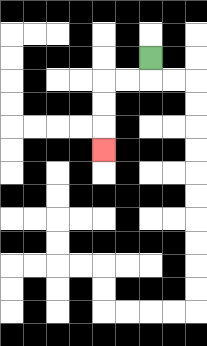{'start': '[6, 2]', 'end': '[4, 6]', 'path_directions': 'D,L,L,D,D,D', 'path_coordinates': '[[6, 2], [6, 3], [5, 3], [4, 3], [4, 4], [4, 5], [4, 6]]'}